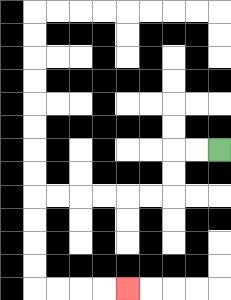{'start': '[9, 6]', 'end': '[5, 12]', 'path_directions': 'L,L,D,D,L,L,L,L,L,L,D,D,D,D,R,R,R,R', 'path_coordinates': '[[9, 6], [8, 6], [7, 6], [7, 7], [7, 8], [6, 8], [5, 8], [4, 8], [3, 8], [2, 8], [1, 8], [1, 9], [1, 10], [1, 11], [1, 12], [2, 12], [3, 12], [4, 12], [5, 12]]'}